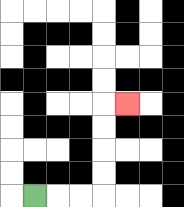{'start': '[1, 8]', 'end': '[5, 4]', 'path_directions': 'R,R,R,U,U,U,U,R', 'path_coordinates': '[[1, 8], [2, 8], [3, 8], [4, 8], [4, 7], [4, 6], [4, 5], [4, 4], [5, 4]]'}